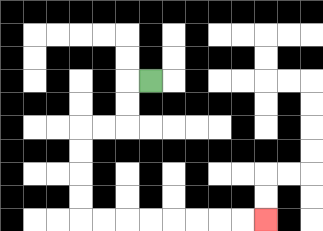{'start': '[6, 3]', 'end': '[11, 9]', 'path_directions': 'L,D,D,L,L,D,D,D,D,R,R,R,R,R,R,R,R', 'path_coordinates': '[[6, 3], [5, 3], [5, 4], [5, 5], [4, 5], [3, 5], [3, 6], [3, 7], [3, 8], [3, 9], [4, 9], [5, 9], [6, 9], [7, 9], [8, 9], [9, 9], [10, 9], [11, 9]]'}